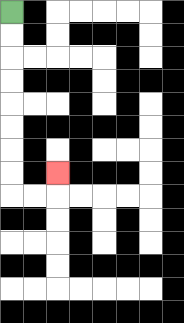{'start': '[0, 0]', 'end': '[2, 7]', 'path_directions': 'D,D,D,D,D,D,D,D,R,R,U', 'path_coordinates': '[[0, 0], [0, 1], [0, 2], [0, 3], [0, 4], [0, 5], [0, 6], [0, 7], [0, 8], [1, 8], [2, 8], [2, 7]]'}